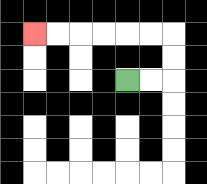{'start': '[5, 3]', 'end': '[1, 1]', 'path_directions': 'R,R,U,U,L,L,L,L,L,L', 'path_coordinates': '[[5, 3], [6, 3], [7, 3], [7, 2], [7, 1], [6, 1], [5, 1], [4, 1], [3, 1], [2, 1], [1, 1]]'}